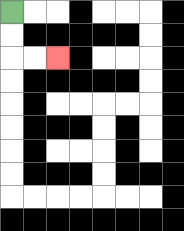{'start': '[0, 0]', 'end': '[2, 2]', 'path_directions': 'D,D,R,R', 'path_coordinates': '[[0, 0], [0, 1], [0, 2], [1, 2], [2, 2]]'}